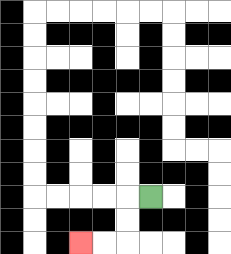{'start': '[6, 8]', 'end': '[3, 10]', 'path_directions': 'L,D,D,L,L', 'path_coordinates': '[[6, 8], [5, 8], [5, 9], [5, 10], [4, 10], [3, 10]]'}